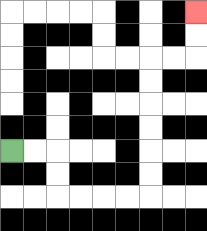{'start': '[0, 6]', 'end': '[8, 0]', 'path_directions': 'R,R,D,D,R,R,R,R,U,U,U,U,U,U,R,R,U,U', 'path_coordinates': '[[0, 6], [1, 6], [2, 6], [2, 7], [2, 8], [3, 8], [4, 8], [5, 8], [6, 8], [6, 7], [6, 6], [6, 5], [6, 4], [6, 3], [6, 2], [7, 2], [8, 2], [8, 1], [8, 0]]'}